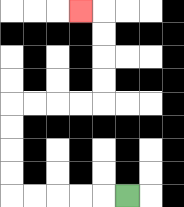{'start': '[5, 8]', 'end': '[3, 0]', 'path_directions': 'L,L,L,L,L,U,U,U,U,R,R,R,R,U,U,U,U,L', 'path_coordinates': '[[5, 8], [4, 8], [3, 8], [2, 8], [1, 8], [0, 8], [0, 7], [0, 6], [0, 5], [0, 4], [1, 4], [2, 4], [3, 4], [4, 4], [4, 3], [4, 2], [4, 1], [4, 0], [3, 0]]'}